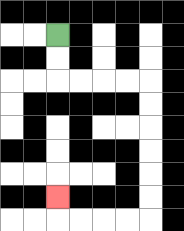{'start': '[2, 1]', 'end': '[2, 8]', 'path_directions': 'D,D,R,R,R,R,D,D,D,D,D,D,L,L,L,L,U', 'path_coordinates': '[[2, 1], [2, 2], [2, 3], [3, 3], [4, 3], [5, 3], [6, 3], [6, 4], [6, 5], [6, 6], [6, 7], [6, 8], [6, 9], [5, 9], [4, 9], [3, 9], [2, 9], [2, 8]]'}